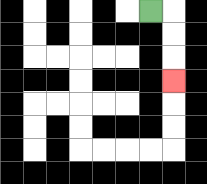{'start': '[6, 0]', 'end': '[7, 3]', 'path_directions': 'R,D,D,D', 'path_coordinates': '[[6, 0], [7, 0], [7, 1], [7, 2], [7, 3]]'}